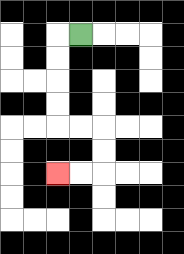{'start': '[3, 1]', 'end': '[2, 7]', 'path_directions': 'L,D,D,D,D,R,R,D,D,L,L', 'path_coordinates': '[[3, 1], [2, 1], [2, 2], [2, 3], [2, 4], [2, 5], [3, 5], [4, 5], [4, 6], [4, 7], [3, 7], [2, 7]]'}